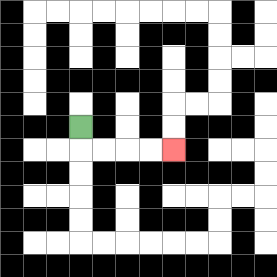{'start': '[3, 5]', 'end': '[7, 6]', 'path_directions': 'D,R,R,R,R', 'path_coordinates': '[[3, 5], [3, 6], [4, 6], [5, 6], [6, 6], [7, 6]]'}